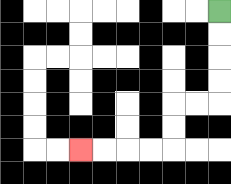{'start': '[9, 0]', 'end': '[3, 6]', 'path_directions': 'D,D,D,D,L,L,D,D,L,L,L,L', 'path_coordinates': '[[9, 0], [9, 1], [9, 2], [9, 3], [9, 4], [8, 4], [7, 4], [7, 5], [7, 6], [6, 6], [5, 6], [4, 6], [3, 6]]'}